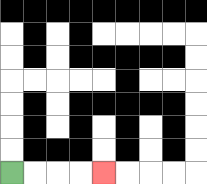{'start': '[0, 7]', 'end': '[4, 7]', 'path_directions': 'R,R,R,R', 'path_coordinates': '[[0, 7], [1, 7], [2, 7], [3, 7], [4, 7]]'}